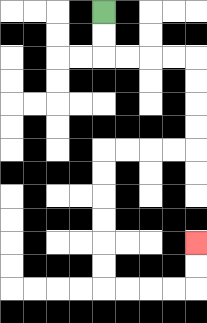{'start': '[4, 0]', 'end': '[8, 10]', 'path_directions': 'D,D,R,R,R,R,D,D,D,D,L,L,L,L,D,D,D,D,D,D,R,R,R,R,U,U', 'path_coordinates': '[[4, 0], [4, 1], [4, 2], [5, 2], [6, 2], [7, 2], [8, 2], [8, 3], [8, 4], [8, 5], [8, 6], [7, 6], [6, 6], [5, 6], [4, 6], [4, 7], [4, 8], [4, 9], [4, 10], [4, 11], [4, 12], [5, 12], [6, 12], [7, 12], [8, 12], [8, 11], [8, 10]]'}